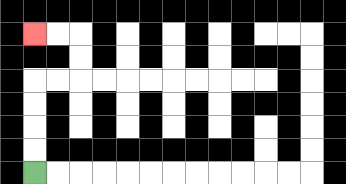{'start': '[1, 7]', 'end': '[1, 1]', 'path_directions': 'U,U,U,U,R,R,U,U,L,L', 'path_coordinates': '[[1, 7], [1, 6], [1, 5], [1, 4], [1, 3], [2, 3], [3, 3], [3, 2], [3, 1], [2, 1], [1, 1]]'}